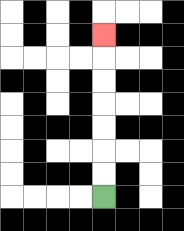{'start': '[4, 8]', 'end': '[4, 1]', 'path_directions': 'U,U,U,U,U,U,U', 'path_coordinates': '[[4, 8], [4, 7], [4, 6], [4, 5], [4, 4], [4, 3], [4, 2], [4, 1]]'}